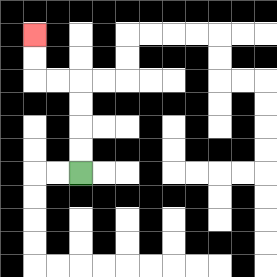{'start': '[3, 7]', 'end': '[1, 1]', 'path_directions': 'U,U,U,U,L,L,U,U', 'path_coordinates': '[[3, 7], [3, 6], [3, 5], [3, 4], [3, 3], [2, 3], [1, 3], [1, 2], [1, 1]]'}